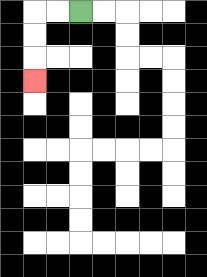{'start': '[3, 0]', 'end': '[1, 3]', 'path_directions': 'L,L,D,D,D', 'path_coordinates': '[[3, 0], [2, 0], [1, 0], [1, 1], [1, 2], [1, 3]]'}